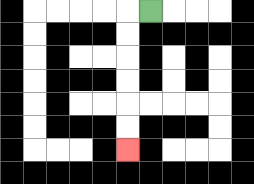{'start': '[6, 0]', 'end': '[5, 6]', 'path_directions': 'L,D,D,D,D,D,D', 'path_coordinates': '[[6, 0], [5, 0], [5, 1], [5, 2], [5, 3], [5, 4], [5, 5], [5, 6]]'}